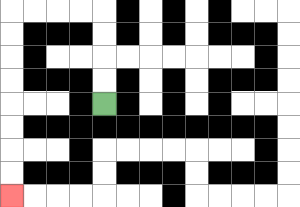{'start': '[4, 4]', 'end': '[0, 8]', 'path_directions': 'U,U,U,U,L,L,L,L,D,D,D,D,D,D,D,D', 'path_coordinates': '[[4, 4], [4, 3], [4, 2], [4, 1], [4, 0], [3, 0], [2, 0], [1, 0], [0, 0], [0, 1], [0, 2], [0, 3], [0, 4], [0, 5], [0, 6], [0, 7], [0, 8]]'}